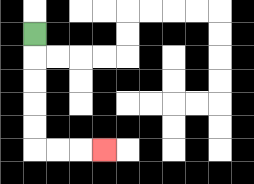{'start': '[1, 1]', 'end': '[4, 6]', 'path_directions': 'D,D,D,D,D,R,R,R', 'path_coordinates': '[[1, 1], [1, 2], [1, 3], [1, 4], [1, 5], [1, 6], [2, 6], [3, 6], [4, 6]]'}